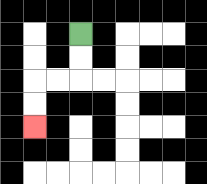{'start': '[3, 1]', 'end': '[1, 5]', 'path_directions': 'D,D,L,L,D,D', 'path_coordinates': '[[3, 1], [3, 2], [3, 3], [2, 3], [1, 3], [1, 4], [1, 5]]'}